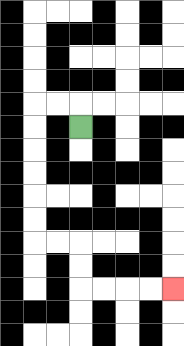{'start': '[3, 5]', 'end': '[7, 12]', 'path_directions': 'U,L,L,D,D,D,D,D,D,R,R,D,D,R,R,R,R', 'path_coordinates': '[[3, 5], [3, 4], [2, 4], [1, 4], [1, 5], [1, 6], [1, 7], [1, 8], [1, 9], [1, 10], [2, 10], [3, 10], [3, 11], [3, 12], [4, 12], [5, 12], [6, 12], [7, 12]]'}